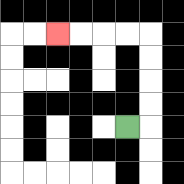{'start': '[5, 5]', 'end': '[2, 1]', 'path_directions': 'R,U,U,U,U,L,L,L,L', 'path_coordinates': '[[5, 5], [6, 5], [6, 4], [6, 3], [6, 2], [6, 1], [5, 1], [4, 1], [3, 1], [2, 1]]'}